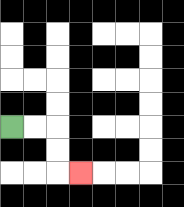{'start': '[0, 5]', 'end': '[3, 7]', 'path_directions': 'R,R,D,D,R', 'path_coordinates': '[[0, 5], [1, 5], [2, 5], [2, 6], [2, 7], [3, 7]]'}